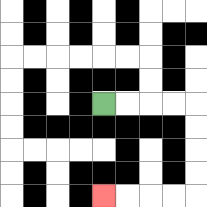{'start': '[4, 4]', 'end': '[4, 8]', 'path_directions': 'R,R,R,R,D,D,D,D,L,L,L,L', 'path_coordinates': '[[4, 4], [5, 4], [6, 4], [7, 4], [8, 4], [8, 5], [8, 6], [8, 7], [8, 8], [7, 8], [6, 8], [5, 8], [4, 8]]'}